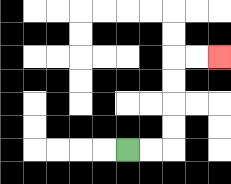{'start': '[5, 6]', 'end': '[9, 2]', 'path_directions': 'R,R,U,U,U,U,R,R', 'path_coordinates': '[[5, 6], [6, 6], [7, 6], [7, 5], [7, 4], [7, 3], [7, 2], [8, 2], [9, 2]]'}